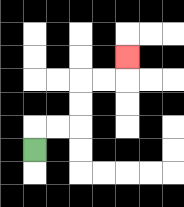{'start': '[1, 6]', 'end': '[5, 2]', 'path_directions': 'U,R,R,U,U,R,R,U', 'path_coordinates': '[[1, 6], [1, 5], [2, 5], [3, 5], [3, 4], [3, 3], [4, 3], [5, 3], [5, 2]]'}